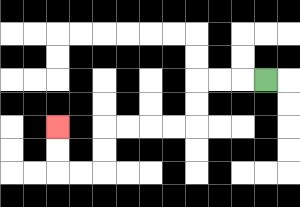{'start': '[11, 3]', 'end': '[2, 5]', 'path_directions': 'L,L,L,D,D,L,L,L,L,D,D,L,L,U,U', 'path_coordinates': '[[11, 3], [10, 3], [9, 3], [8, 3], [8, 4], [8, 5], [7, 5], [6, 5], [5, 5], [4, 5], [4, 6], [4, 7], [3, 7], [2, 7], [2, 6], [2, 5]]'}